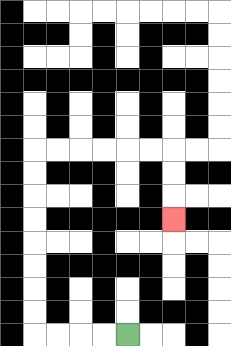{'start': '[5, 14]', 'end': '[7, 9]', 'path_directions': 'L,L,L,L,U,U,U,U,U,U,U,U,R,R,R,R,R,R,D,D,D', 'path_coordinates': '[[5, 14], [4, 14], [3, 14], [2, 14], [1, 14], [1, 13], [1, 12], [1, 11], [1, 10], [1, 9], [1, 8], [1, 7], [1, 6], [2, 6], [3, 6], [4, 6], [5, 6], [6, 6], [7, 6], [7, 7], [7, 8], [7, 9]]'}